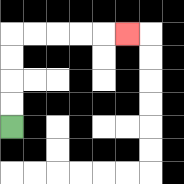{'start': '[0, 5]', 'end': '[5, 1]', 'path_directions': 'U,U,U,U,R,R,R,R,R', 'path_coordinates': '[[0, 5], [0, 4], [0, 3], [0, 2], [0, 1], [1, 1], [2, 1], [3, 1], [4, 1], [5, 1]]'}